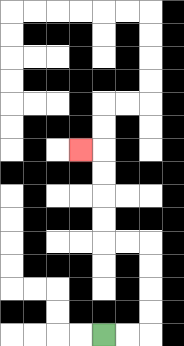{'start': '[4, 14]', 'end': '[3, 6]', 'path_directions': 'R,R,U,U,U,U,L,L,U,U,U,U,L', 'path_coordinates': '[[4, 14], [5, 14], [6, 14], [6, 13], [6, 12], [6, 11], [6, 10], [5, 10], [4, 10], [4, 9], [4, 8], [4, 7], [4, 6], [3, 6]]'}